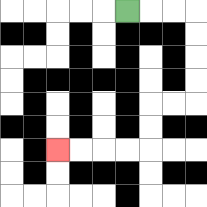{'start': '[5, 0]', 'end': '[2, 6]', 'path_directions': 'R,R,R,D,D,D,D,L,L,D,D,L,L,L,L', 'path_coordinates': '[[5, 0], [6, 0], [7, 0], [8, 0], [8, 1], [8, 2], [8, 3], [8, 4], [7, 4], [6, 4], [6, 5], [6, 6], [5, 6], [4, 6], [3, 6], [2, 6]]'}